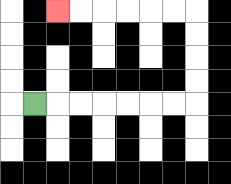{'start': '[1, 4]', 'end': '[2, 0]', 'path_directions': 'R,R,R,R,R,R,R,U,U,U,U,L,L,L,L,L,L', 'path_coordinates': '[[1, 4], [2, 4], [3, 4], [4, 4], [5, 4], [6, 4], [7, 4], [8, 4], [8, 3], [8, 2], [8, 1], [8, 0], [7, 0], [6, 0], [5, 0], [4, 0], [3, 0], [2, 0]]'}